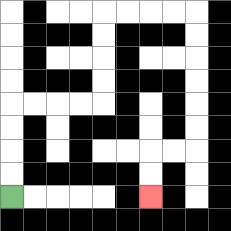{'start': '[0, 8]', 'end': '[6, 8]', 'path_directions': 'U,U,U,U,R,R,R,R,U,U,U,U,R,R,R,R,D,D,D,D,D,D,L,L,D,D', 'path_coordinates': '[[0, 8], [0, 7], [0, 6], [0, 5], [0, 4], [1, 4], [2, 4], [3, 4], [4, 4], [4, 3], [4, 2], [4, 1], [4, 0], [5, 0], [6, 0], [7, 0], [8, 0], [8, 1], [8, 2], [8, 3], [8, 4], [8, 5], [8, 6], [7, 6], [6, 6], [6, 7], [6, 8]]'}